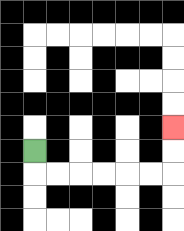{'start': '[1, 6]', 'end': '[7, 5]', 'path_directions': 'D,R,R,R,R,R,R,U,U', 'path_coordinates': '[[1, 6], [1, 7], [2, 7], [3, 7], [4, 7], [5, 7], [6, 7], [7, 7], [7, 6], [7, 5]]'}